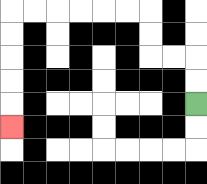{'start': '[8, 4]', 'end': '[0, 5]', 'path_directions': 'U,U,L,L,U,U,L,L,L,L,L,L,D,D,D,D,D', 'path_coordinates': '[[8, 4], [8, 3], [8, 2], [7, 2], [6, 2], [6, 1], [6, 0], [5, 0], [4, 0], [3, 0], [2, 0], [1, 0], [0, 0], [0, 1], [0, 2], [0, 3], [0, 4], [0, 5]]'}